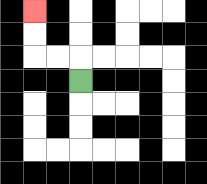{'start': '[3, 3]', 'end': '[1, 0]', 'path_directions': 'U,L,L,U,U', 'path_coordinates': '[[3, 3], [3, 2], [2, 2], [1, 2], [1, 1], [1, 0]]'}